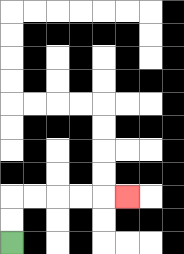{'start': '[0, 10]', 'end': '[5, 8]', 'path_directions': 'U,U,R,R,R,R,R', 'path_coordinates': '[[0, 10], [0, 9], [0, 8], [1, 8], [2, 8], [3, 8], [4, 8], [5, 8]]'}